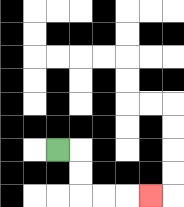{'start': '[2, 6]', 'end': '[6, 8]', 'path_directions': 'R,D,D,R,R,R', 'path_coordinates': '[[2, 6], [3, 6], [3, 7], [3, 8], [4, 8], [5, 8], [6, 8]]'}